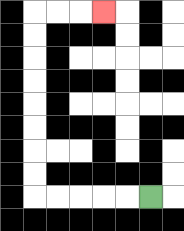{'start': '[6, 8]', 'end': '[4, 0]', 'path_directions': 'L,L,L,L,L,U,U,U,U,U,U,U,U,R,R,R', 'path_coordinates': '[[6, 8], [5, 8], [4, 8], [3, 8], [2, 8], [1, 8], [1, 7], [1, 6], [1, 5], [1, 4], [1, 3], [1, 2], [1, 1], [1, 0], [2, 0], [3, 0], [4, 0]]'}